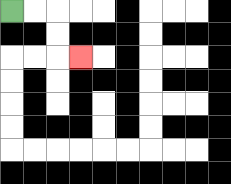{'start': '[0, 0]', 'end': '[3, 2]', 'path_directions': 'R,R,D,D,R', 'path_coordinates': '[[0, 0], [1, 0], [2, 0], [2, 1], [2, 2], [3, 2]]'}